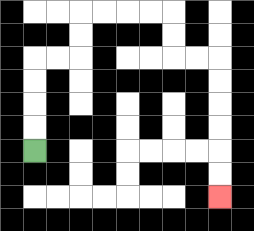{'start': '[1, 6]', 'end': '[9, 8]', 'path_directions': 'U,U,U,U,R,R,U,U,R,R,R,R,D,D,R,R,D,D,D,D,D,D', 'path_coordinates': '[[1, 6], [1, 5], [1, 4], [1, 3], [1, 2], [2, 2], [3, 2], [3, 1], [3, 0], [4, 0], [5, 0], [6, 0], [7, 0], [7, 1], [7, 2], [8, 2], [9, 2], [9, 3], [9, 4], [9, 5], [9, 6], [9, 7], [9, 8]]'}